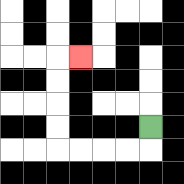{'start': '[6, 5]', 'end': '[3, 2]', 'path_directions': 'D,L,L,L,L,U,U,U,U,R', 'path_coordinates': '[[6, 5], [6, 6], [5, 6], [4, 6], [3, 6], [2, 6], [2, 5], [2, 4], [2, 3], [2, 2], [3, 2]]'}